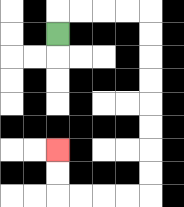{'start': '[2, 1]', 'end': '[2, 6]', 'path_directions': 'U,R,R,R,R,D,D,D,D,D,D,D,D,L,L,L,L,U,U', 'path_coordinates': '[[2, 1], [2, 0], [3, 0], [4, 0], [5, 0], [6, 0], [6, 1], [6, 2], [6, 3], [6, 4], [6, 5], [6, 6], [6, 7], [6, 8], [5, 8], [4, 8], [3, 8], [2, 8], [2, 7], [2, 6]]'}